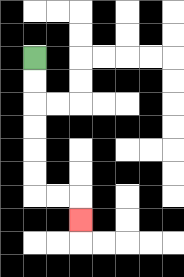{'start': '[1, 2]', 'end': '[3, 9]', 'path_directions': 'D,D,D,D,D,D,R,R,D', 'path_coordinates': '[[1, 2], [1, 3], [1, 4], [1, 5], [1, 6], [1, 7], [1, 8], [2, 8], [3, 8], [3, 9]]'}